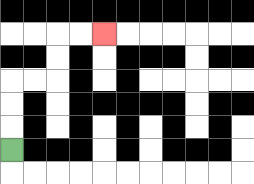{'start': '[0, 6]', 'end': '[4, 1]', 'path_directions': 'U,U,U,R,R,U,U,R,R', 'path_coordinates': '[[0, 6], [0, 5], [0, 4], [0, 3], [1, 3], [2, 3], [2, 2], [2, 1], [3, 1], [4, 1]]'}